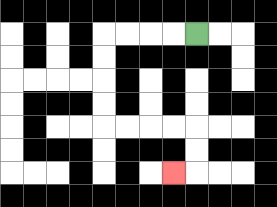{'start': '[8, 1]', 'end': '[7, 7]', 'path_directions': 'L,L,L,L,D,D,D,D,R,R,R,R,D,D,L', 'path_coordinates': '[[8, 1], [7, 1], [6, 1], [5, 1], [4, 1], [4, 2], [4, 3], [4, 4], [4, 5], [5, 5], [6, 5], [7, 5], [8, 5], [8, 6], [8, 7], [7, 7]]'}